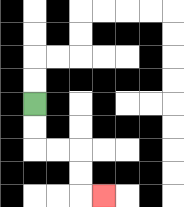{'start': '[1, 4]', 'end': '[4, 8]', 'path_directions': 'D,D,R,R,D,D,R', 'path_coordinates': '[[1, 4], [1, 5], [1, 6], [2, 6], [3, 6], [3, 7], [3, 8], [4, 8]]'}